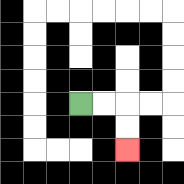{'start': '[3, 4]', 'end': '[5, 6]', 'path_directions': 'R,R,D,D', 'path_coordinates': '[[3, 4], [4, 4], [5, 4], [5, 5], [5, 6]]'}